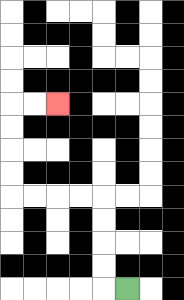{'start': '[5, 12]', 'end': '[2, 4]', 'path_directions': 'L,U,U,U,U,L,L,L,L,U,U,U,U,R,R', 'path_coordinates': '[[5, 12], [4, 12], [4, 11], [4, 10], [4, 9], [4, 8], [3, 8], [2, 8], [1, 8], [0, 8], [0, 7], [0, 6], [0, 5], [0, 4], [1, 4], [2, 4]]'}